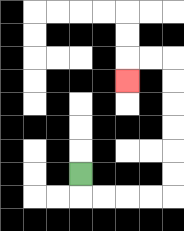{'start': '[3, 7]', 'end': '[5, 3]', 'path_directions': 'D,R,R,R,R,U,U,U,U,U,U,L,L,D', 'path_coordinates': '[[3, 7], [3, 8], [4, 8], [5, 8], [6, 8], [7, 8], [7, 7], [7, 6], [7, 5], [7, 4], [7, 3], [7, 2], [6, 2], [5, 2], [5, 3]]'}